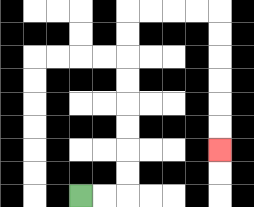{'start': '[3, 8]', 'end': '[9, 6]', 'path_directions': 'R,R,U,U,U,U,U,U,U,U,R,R,R,R,D,D,D,D,D,D', 'path_coordinates': '[[3, 8], [4, 8], [5, 8], [5, 7], [5, 6], [5, 5], [5, 4], [5, 3], [5, 2], [5, 1], [5, 0], [6, 0], [7, 0], [8, 0], [9, 0], [9, 1], [9, 2], [9, 3], [9, 4], [9, 5], [9, 6]]'}